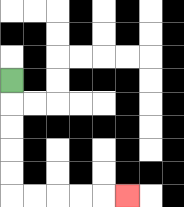{'start': '[0, 3]', 'end': '[5, 8]', 'path_directions': 'D,D,D,D,D,R,R,R,R,R', 'path_coordinates': '[[0, 3], [0, 4], [0, 5], [0, 6], [0, 7], [0, 8], [1, 8], [2, 8], [3, 8], [4, 8], [5, 8]]'}